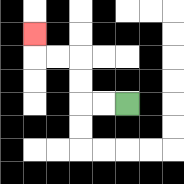{'start': '[5, 4]', 'end': '[1, 1]', 'path_directions': 'L,L,U,U,L,L,U', 'path_coordinates': '[[5, 4], [4, 4], [3, 4], [3, 3], [3, 2], [2, 2], [1, 2], [1, 1]]'}